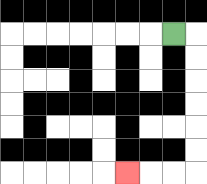{'start': '[7, 1]', 'end': '[5, 7]', 'path_directions': 'R,D,D,D,D,D,D,L,L,L', 'path_coordinates': '[[7, 1], [8, 1], [8, 2], [8, 3], [8, 4], [8, 5], [8, 6], [8, 7], [7, 7], [6, 7], [5, 7]]'}